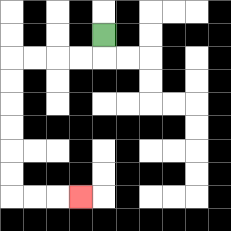{'start': '[4, 1]', 'end': '[3, 8]', 'path_directions': 'D,L,L,L,L,D,D,D,D,D,D,R,R,R', 'path_coordinates': '[[4, 1], [4, 2], [3, 2], [2, 2], [1, 2], [0, 2], [0, 3], [0, 4], [0, 5], [0, 6], [0, 7], [0, 8], [1, 8], [2, 8], [3, 8]]'}